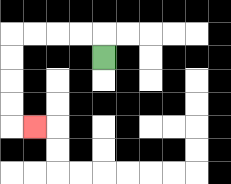{'start': '[4, 2]', 'end': '[1, 5]', 'path_directions': 'U,L,L,L,L,D,D,D,D,R', 'path_coordinates': '[[4, 2], [4, 1], [3, 1], [2, 1], [1, 1], [0, 1], [0, 2], [0, 3], [0, 4], [0, 5], [1, 5]]'}